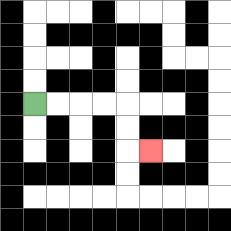{'start': '[1, 4]', 'end': '[6, 6]', 'path_directions': 'R,R,R,R,D,D,R', 'path_coordinates': '[[1, 4], [2, 4], [3, 4], [4, 4], [5, 4], [5, 5], [5, 6], [6, 6]]'}